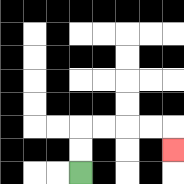{'start': '[3, 7]', 'end': '[7, 6]', 'path_directions': 'U,U,R,R,R,R,D', 'path_coordinates': '[[3, 7], [3, 6], [3, 5], [4, 5], [5, 5], [6, 5], [7, 5], [7, 6]]'}